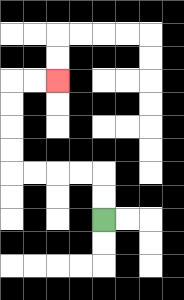{'start': '[4, 9]', 'end': '[2, 3]', 'path_directions': 'U,U,L,L,L,L,U,U,U,U,R,R', 'path_coordinates': '[[4, 9], [4, 8], [4, 7], [3, 7], [2, 7], [1, 7], [0, 7], [0, 6], [0, 5], [0, 4], [0, 3], [1, 3], [2, 3]]'}